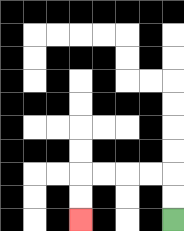{'start': '[7, 9]', 'end': '[3, 9]', 'path_directions': 'U,U,L,L,L,L,D,D', 'path_coordinates': '[[7, 9], [7, 8], [7, 7], [6, 7], [5, 7], [4, 7], [3, 7], [3, 8], [3, 9]]'}